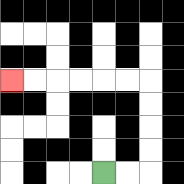{'start': '[4, 7]', 'end': '[0, 3]', 'path_directions': 'R,R,U,U,U,U,L,L,L,L,L,L', 'path_coordinates': '[[4, 7], [5, 7], [6, 7], [6, 6], [6, 5], [6, 4], [6, 3], [5, 3], [4, 3], [3, 3], [2, 3], [1, 3], [0, 3]]'}